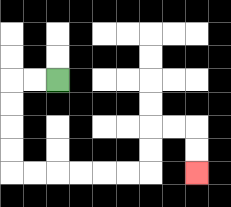{'start': '[2, 3]', 'end': '[8, 7]', 'path_directions': 'L,L,D,D,D,D,R,R,R,R,R,R,U,U,R,R,D,D', 'path_coordinates': '[[2, 3], [1, 3], [0, 3], [0, 4], [0, 5], [0, 6], [0, 7], [1, 7], [2, 7], [3, 7], [4, 7], [5, 7], [6, 7], [6, 6], [6, 5], [7, 5], [8, 5], [8, 6], [8, 7]]'}